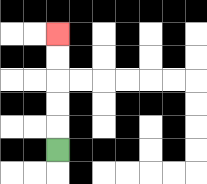{'start': '[2, 6]', 'end': '[2, 1]', 'path_directions': 'U,U,U,U,U', 'path_coordinates': '[[2, 6], [2, 5], [2, 4], [2, 3], [2, 2], [2, 1]]'}